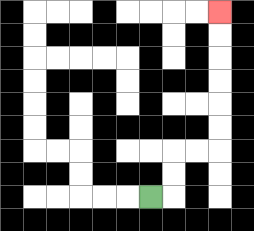{'start': '[6, 8]', 'end': '[9, 0]', 'path_directions': 'R,U,U,R,R,U,U,U,U,U,U', 'path_coordinates': '[[6, 8], [7, 8], [7, 7], [7, 6], [8, 6], [9, 6], [9, 5], [9, 4], [9, 3], [9, 2], [9, 1], [9, 0]]'}